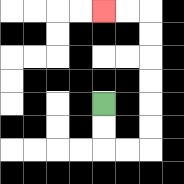{'start': '[4, 4]', 'end': '[4, 0]', 'path_directions': 'D,D,R,R,U,U,U,U,U,U,L,L', 'path_coordinates': '[[4, 4], [4, 5], [4, 6], [5, 6], [6, 6], [6, 5], [6, 4], [6, 3], [6, 2], [6, 1], [6, 0], [5, 0], [4, 0]]'}